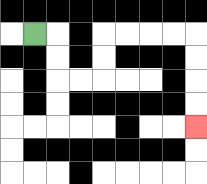{'start': '[1, 1]', 'end': '[8, 5]', 'path_directions': 'R,D,D,R,R,U,U,R,R,R,R,D,D,D,D', 'path_coordinates': '[[1, 1], [2, 1], [2, 2], [2, 3], [3, 3], [4, 3], [4, 2], [4, 1], [5, 1], [6, 1], [7, 1], [8, 1], [8, 2], [8, 3], [8, 4], [8, 5]]'}